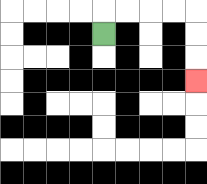{'start': '[4, 1]', 'end': '[8, 3]', 'path_directions': 'U,R,R,R,R,D,D,D', 'path_coordinates': '[[4, 1], [4, 0], [5, 0], [6, 0], [7, 0], [8, 0], [8, 1], [8, 2], [8, 3]]'}